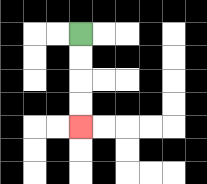{'start': '[3, 1]', 'end': '[3, 5]', 'path_directions': 'D,D,D,D', 'path_coordinates': '[[3, 1], [3, 2], [3, 3], [3, 4], [3, 5]]'}